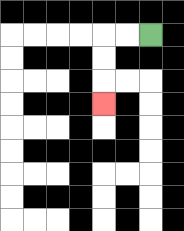{'start': '[6, 1]', 'end': '[4, 4]', 'path_directions': 'L,L,D,D,D', 'path_coordinates': '[[6, 1], [5, 1], [4, 1], [4, 2], [4, 3], [4, 4]]'}